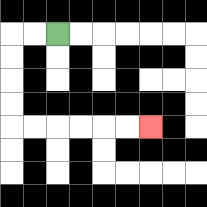{'start': '[2, 1]', 'end': '[6, 5]', 'path_directions': 'L,L,D,D,D,D,R,R,R,R,R,R', 'path_coordinates': '[[2, 1], [1, 1], [0, 1], [0, 2], [0, 3], [0, 4], [0, 5], [1, 5], [2, 5], [3, 5], [4, 5], [5, 5], [6, 5]]'}